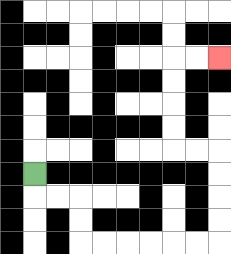{'start': '[1, 7]', 'end': '[9, 2]', 'path_directions': 'D,R,R,D,D,R,R,R,R,R,R,U,U,U,U,L,L,U,U,U,U,R,R', 'path_coordinates': '[[1, 7], [1, 8], [2, 8], [3, 8], [3, 9], [3, 10], [4, 10], [5, 10], [6, 10], [7, 10], [8, 10], [9, 10], [9, 9], [9, 8], [9, 7], [9, 6], [8, 6], [7, 6], [7, 5], [7, 4], [7, 3], [7, 2], [8, 2], [9, 2]]'}